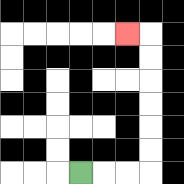{'start': '[3, 7]', 'end': '[5, 1]', 'path_directions': 'R,R,R,U,U,U,U,U,U,L', 'path_coordinates': '[[3, 7], [4, 7], [5, 7], [6, 7], [6, 6], [6, 5], [6, 4], [6, 3], [6, 2], [6, 1], [5, 1]]'}